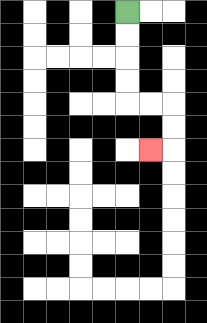{'start': '[5, 0]', 'end': '[6, 6]', 'path_directions': 'D,D,D,D,R,R,D,D,L', 'path_coordinates': '[[5, 0], [5, 1], [5, 2], [5, 3], [5, 4], [6, 4], [7, 4], [7, 5], [7, 6], [6, 6]]'}